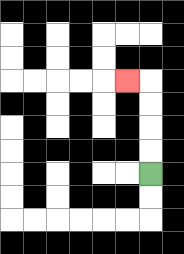{'start': '[6, 7]', 'end': '[5, 3]', 'path_directions': 'U,U,U,U,L', 'path_coordinates': '[[6, 7], [6, 6], [6, 5], [6, 4], [6, 3], [5, 3]]'}